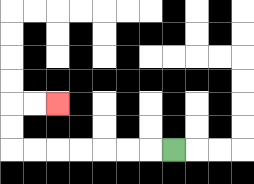{'start': '[7, 6]', 'end': '[2, 4]', 'path_directions': 'L,L,L,L,L,L,L,U,U,R,R', 'path_coordinates': '[[7, 6], [6, 6], [5, 6], [4, 6], [3, 6], [2, 6], [1, 6], [0, 6], [0, 5], [0, 4], [1, 4], [2, 4]]'}